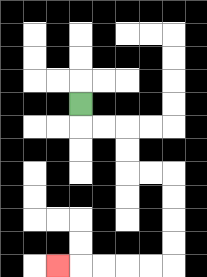{'start': '[3, 4]', 'end': '[2, 11]', 'path_directions': 'D,R,R,D,D,R,R,D,D,D,D,L,L,L,L,L', 'path_coordinates': '[[3, 4], [3, 5], [4, 5], [5, 5], [5, 6], [5, 7], [6, 7], [7, 7], [7, 8], [7, 9], [7, 10], [7, 11], [6, 11], [5, 11], [4, 11], [3, 11], [2, 11]]'}